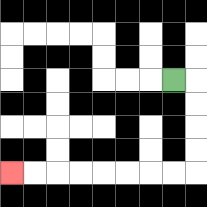{'start': '[7, 3]', 'end': '[0, 7]', 'path_directions': 'R,D,D,D,D,L,L,L,L,L,L,L,L', 'path_coordinates': '[[7, 3], [8, 3], [8, 4], [8, 5], [8, 6], [8, 7], [7, 7], [6, 7], [5, 7], [4, 7], [3, 7], [2, 7], [1, 7], [0, 7]]'}